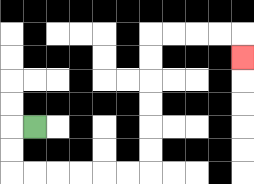{'start': '[1, 5]', 'end': '[10, 2]', 'path_directions': 'L,D,D,R,R,R,R,R,R,U,U,U,U,U,U,R,R,R,R,D', 'path_coordinates': '[[1, 5], [0, 5], [0, 6], [0, 7], [1, 7], [2, 7], [3, 7], [4, 7], [5, 7], [6, 7], [6, 6], [6, 5], [6, 4], [6, 3], [6, 2], [6, 1], [7, 1], [8, 1], [9, 1], [10, 1], [10, 2]]'}